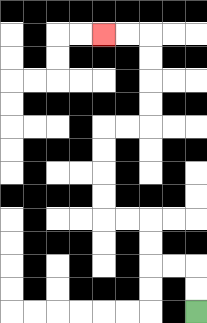{'start': '[8, 13]', 'end': '[4, 1]', 'path_directions': 'U,U,L,L,U,U,L,L,U,U,U,U,R,R,U,U,U,U,L,L', 'path_coordinates': '[[8, 13], [8, 12], [8, 11], [7, 11], [6, 11], [6, 10], [6, 9], [5, 9], [4, 9], [4, 8], [4, 7], [4, 6], [4, 5], [5, 5], [6, 5], [6, 4], [6, 3], [6, 2], [6, 1], [5, 1], [4, 1]]'}